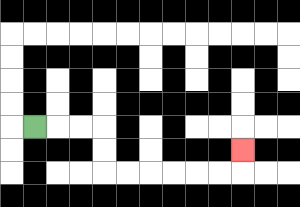{'start': '[1, 5]', 'end': '[10, 6]', 'path_directions': 'R,R,R,D,D,R,R,R,R,R,R,U', 'path_coordinates': '[[1, 5], [2, 5], [3, 5], [4, 5], [4, 6], [4, 7], [5, 7], [6, 7], [7, 7], [8, 7], [9, 7], [10, 7], [10, 6]]'}